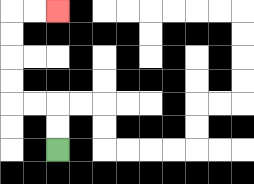{'start': '[2, 6]', 'end': '[2, 0]', 'path_directions': 'U,U,L,L,U,U,U,U,R,R', 'path_coordinates': '[[2, 6], [2, 5], [2, 4], [1, 4], [0, 4], [0, 3], [0, 2], [0, 1], [0, 0], [1, 0], [2, 0]]'}